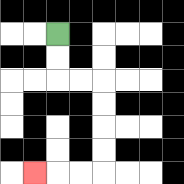{'start': '[2, 1]', 'end': '[1, 7]', 'path_directions': 'D,D,R,R,D,D,D,D,L,L,L', 'path_coordinates': '[[2, 1], [2, 2], [2, 3], [3, 3], [4, 3], [4, 4], [4, 5], [4, 6], [4, 7], [3, 7], [2, 7], [1, 7]]'}